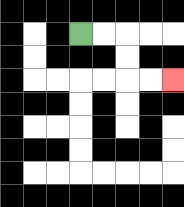{'start': '[3, 1]', 'end': '[7, 3]', 'path_directions': 'R,R,D,D,R,R', 'path_coordinates': '[[3, 1], [4, 1], [5, 1], [5, 2], [5, 3], [6, 3], [7, 3]]'}